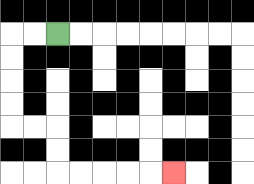{'start': '[2, 1]', 'end': '[7, 7]', 'path_directions': 'L,L,D,D,D,D,R,R,D,D,R,R,R,R,R', 'path_coordinates': '[[2, 1], [1, 1], [0, 1], [0, 2], [0, 3], [0, 4], [0, 5], [1, 5], [2, 5], [2, 6], [2, 7], [3, 7], [4, 7], [5, 7], [6, 7], [7, 7]]'}